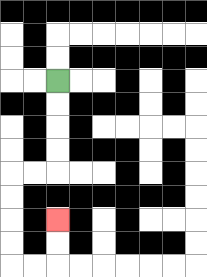{'start': '[2, 3]', 'end': '[2, 9]', 'path_directions': 'D,D,D,D,L,L,D,D,D,D,R,R,U,U', 'path_coordinates': '[[2, 3], [2, 4], [2, 5], [2, 6], [2, 7], [1, 7], [0, 7], [0, 8], [0, 9], [0, 10], [0, 11], [1, 11], [2, 11], [2, 10], [2, 9]]'}